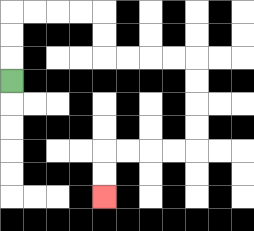{'start': '[0, 3]', 'end': '[4, 8]', 'path_directions': 'U,U,U,R,R,R,R,D,D,R,R,R,R,D,D,D,D,L,L,L,L,D,D', 'path_coordinates': '[[0, 3], [0, 2], [0, 1], [0, 0], [1, 0], [2, 0], [3, 0], [4, 0], [4, 1], [4, 2], [5, 2], [6, 2], [7, 2], [8, 2], [8, 3], [8, 4], [8, 5], [8, 6], [7, 6], [6, 6], [5, 6], [4, 6], [4, 7], [4, 8]]'}